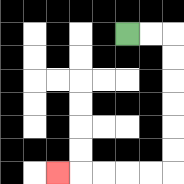{'start': '[5, 1]', 'end': '[2, 7]', 'path_directions': 'R,R,D,D,D,D,D,D,L,L,L,L,L', 'path_coordinates': '[[5, 1], [6, 1], [7, 1], [7, 2], [7, 3], [7, 4], [7, 5], [7, 6], [7, 7], [6, 7], [5, 7], [4, 7], [3, 7], [2, 7]]'}